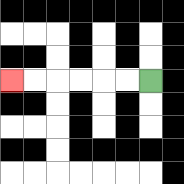{'start': '[6, 3]', 'end': '[0, 3]', 'path_directions': 'L,L,L,L,L,L', 'path_coordinates': '[[6, 3], [5, 3], [4, 3], [3, 3], [2, 3], [1, 3], [0, 3]]'}